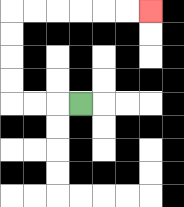{'start': '[3, 4]', 'end': '[6, 0]', 'path_directions': 'L,L,L,U,U,U,U,R,R,R,R,R,R', 'path_coordinates': '[[3, 4], [2, 4], [1, 4], [0, 4], [0, 3], [0, 2], [0, 1], [0, 0], [1, 0], [2, 0], [3, 0], [4, 0], [5, 0], [6, 0]]'}